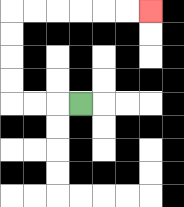{'start': '[3, 4]', 'end': '[6, 0]', 'path_directions': 'L,L,L,U,U,U,U,R,R,R,R,R,R', 'path_coordinates': '[[3, 4], [2, 4], [1, 4], [0, 4], [0, 3], [0, 2], [0, 1], [0, 0], [1, 0], [2, 0], [3, 0], [4, 0], [5, 0], [6, 0]]'}